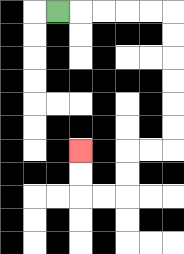{'start': '[2, 0]', 'end': '[3, 6]', 'path_directions': 'R,R,R,R,R,D,D,D,D,D,D,L,L,D,D,L,L,U,U', 'path_coordinates': '[[2, 0], [3, 0], [4, 0], [5, 0], [6, 0], [7, 0], [7, 1], [7, 2], [7, 3], [7, 4], [7, 5], [7, 6], [6, 6], [5, 6], [5, 7], [5, 8], [4, 8], [3, 8], [3, 7], [3, 6]]'}